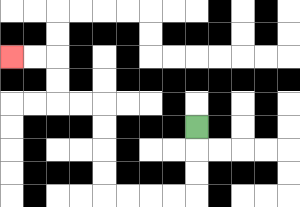{'start': '[8, 5]', 'end': '[0, 2]', 'path_directions': 'D,D,D,L,L,L,L,U,U,U,U,L,L,U,U,L,L', 'path_coordinates': '[[8, 5], [8, 6], [8, 7], [8, 8], [7, 8], [6, 8], [5, 8], [4, 8], [4, 7], [4, 6], [4, 5], [4, 4], [3, 4], [2, 4], [2, 3], [2, 2], [1, 2], [0, 2]]'}